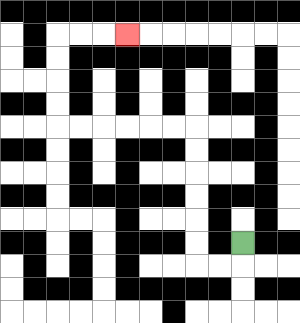{'start': '[10, 10]', 'end': '[5, 1]', 'path_directions': 'D,L,L,U,U,U,U,U,U,L,L,L,L,L,L,U,U,U,U,R,R,R', 'path_coordinates': '[[10, 10], [10, 11], [9, 11], [8, 11], [8, 10], [8, 9], [8, 8], [8, 7], [8, 6], [8, 5], [7, 5], [6, 5], [5, 5], [4, 5], [3, 5], [2, 5], [2, 4], [2, 3], [2, 2], [2, 1], [3, 1], [4, 1], [5, 1]]'}